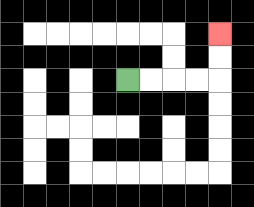{'start': '[5, 3]', 'end': '[9, 1]', 'path_directions': 'R,R,R,R,U,U', 'path_coordinates': '[[5, 3], [6, 3], [7, 3], [8, 3], [9, 3], [9, 2], [9, 1]]'}